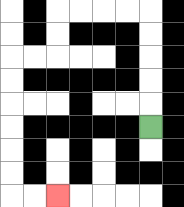{'start': '[6, 5]', 'end': '[2, 8]', 'path_directions': 'U,U,U,U,U,L,L,L,L,D,D,L,L,D,D,D,D,D,D,R,R', 'path_coordinates': '[[6, 5], [6, 4], [6, 3], [6, 2], [6, 1], [6, 0], [5, 0], [4, 0], [3, 0], [2, 0], [2, 1], [2, 2], [1, 2], [0, 2], [0, 3], [0, 4], [0, 5], [0, 6], [0, 7], [0, 8], [1, 8], [2, 8]]'}